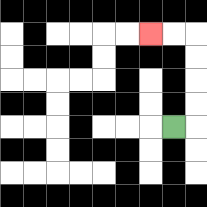{'start': '[7, 5]', 'end': '[6, 1]', 'path_directions': 'R,U,U,U,U,L,L', 'path_coordinates': '[[7, 5], [8, 5], [8, 4], [8, 3], [8, 2], [8, 1], [7, 1], [6, 1]]'}